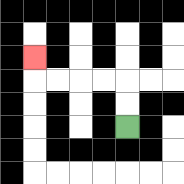{'start': '[5, 5]', 'end': '[1, 2]', 'path_directions': 'U,U,L,L,L,L,U', 'path_coordinates': '[[5, 5], [5, 4], [5, 3], [4, 3], [3, 3], [2, 3], [1, 3], [1, 2]]'}